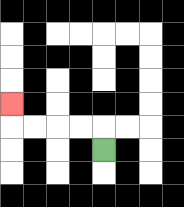{'start': '[4, 6]', 'end': '[0, 4]', 'path_directions': 'U,L,L,L,L,U', 'path_coordinates': '[[4, 6], [4, 5], [3, 5], [2, 5], [1, 5], [0, 5], [0, 4]]'}